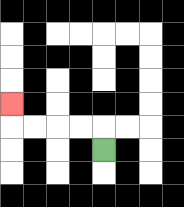{'start': '[4, 6]', 'end': '[0, 4]', 'path_directions': 'U,L,L,L,L,U', 'path_coordinates': '[[4, 6], [4, 5], [3, 5], [2, 5], [1, 5], [0, 5], [0, 4]]'}